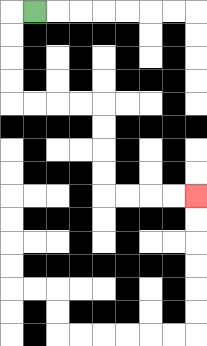{'start': '[1, 0]', 'end': '[8, 8]', 'path_directions': 'L,D,D,D,D,R,R,R,R,D,D,D,D,R,R,R,R', 'path_coordinates': '[[1, 0], [0, 0], [0, 1], [0, 2], [0, 3], [0, 4], [1, 4], [2, 4], [3, 4], [4, 4], [4, 5], [4, 6], [4, 7], [4, 8], [5, 8], [6, 8], [7, 8], [8, 8]]'}